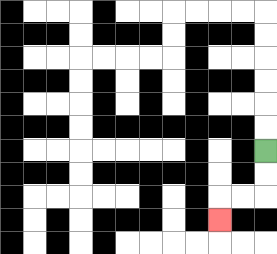{'start': '[11, 6]', 'end': '[9, 9]', 'path_directions': 'D,D,L,L,D', 'path_coordinates': '[[11, 6], [11, 7], [11, 8], [10, 8], [9, 8], [9, 9]]'}